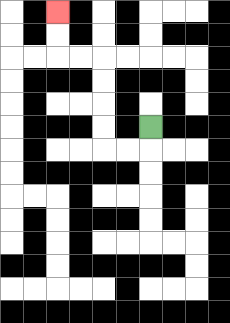{'start': '[6, 5]', 'end': '[2, 0]', 'path_directions': 'D,L,L,U,U,U,U,L,L,U,U', 'path_coordinates': '[[6, 5], [6, 6], [5, 6], [4, 6], [4, 5], [4, 4], [4, 3], [4, 2], [3, 2], [2, 2], [2, 1], [2, 0]]'}